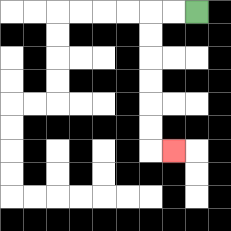{'start': '[8, 0]', 'end': '[7, 6]', 'path_directions': 'L,L,D,D,D,D,D,D,R', 'path_coordinates': '[[8, 0], [7, 0], [6, 0], [6, 1], [6, 2], [6, 3], [6, 4], [6, 5], [6, 6], [7, 6]]'}